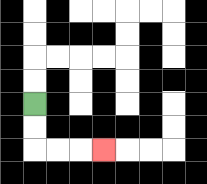{'start': '[1, 4]', 'end': '[4, 6]', 'path_directions': 'D,D,R,R,R', 'path_coordinates': '[[1, 4], [1, 5], [1, 6], [2, 6], [3, 6], [4, 6]]'}